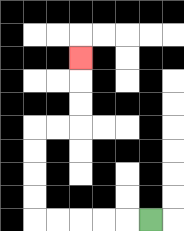{'start': '[6, 9]', 'end': '[3, 2]', 'path_directions': 'L,L,L,L,L,U,U,U,U,R,R,U,U,U', 'path_coordinates': '[[6, 9], [5, 9], [4, 9], [3, 9], [2, 9], [1, 9], [1, 8], [1, 7], [1, 6], [1, 5], [2, 5], [3, 5], [3, 4], [3, 3], [3, 2]]'}